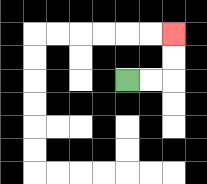{'start': '[5, 3]', 'end': '[7, 1]', 'path_directions': 'R,R,U,U', 'path_coordinates': '[[5, 3], [6, 3], [7, 3], [7, 2], [7, 1]]'}